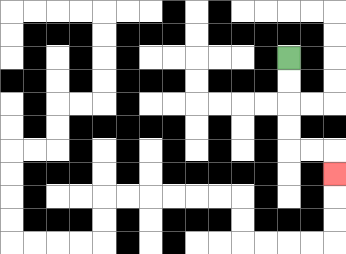{'start': '[12, 2]', 'end': '[14, 7]', 'path_directions': 'D,D,D,D,R,R,D', 'path_coordinates': '[[12, 2], [12, 3], [12, 4], [12, 5], [12, 6], [13, 6], [14, 6], [14, 7]]'}